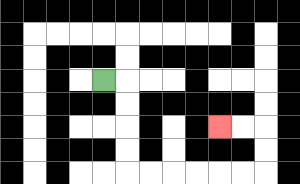{'start': '[4, 3]', 'end': '[9, 5]', 'path_directions': 'R,D,D,D,D,R,R,R,R,R,R,U,U,L,L', 'path_coordinates': '[[4, 3], [5, 3], [5, 4], [5, 5], [5, 6], [5, 7], [6, 7], [7, 7], [8, 7], [9, 7], [10, 7], [11, 7], [11, 6], [11, 5], [10, 5], [9, 5]]'}